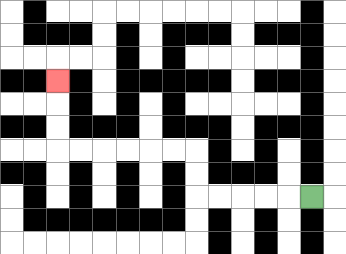{'start': '[13, 8]', 'end': '[2, 3]', 'path_directions': 'L,L,L,L,L,U,U,L,L,L,L,L,L,U,U,U', 'path_coordinates': '[[13, 8], [12, 8], [11, 8], [10, 8], [9, 8], [8, 8], [8, 7], [8, 6], [7, 6], [6, 6], [5, 6], [4, 6], [3, 6], [2, 6], [2, 5], [2, 4], [2, 3]]'}